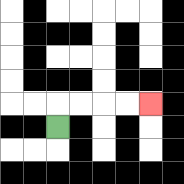{'start': '[2, 5]', 'end': '[6, 4]', 'path_directions': 'U,R,R,R,R', 'path_coordinates': '[[2, 5], [2, 4], [3, 4], [4, 4], [5, 4], [6, 4]]'}